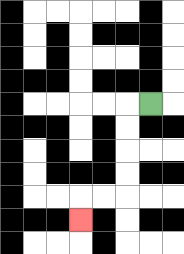{'start': '[6, 4]', 'end': '[3, 9]', 'path_directions': 'L,D,D,D,D,L,L,D', 'path_coordinates': '[[6, 4], [5, 4], [5, 5], [5, 6], [5, 7], [5, 8], [4, 8], [3, 8], [3, 9]]'}